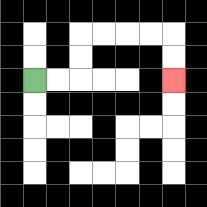{'start': '[1, 3]', 'end': '[7, 3]', 'path_directions': 'R,R,U,U,R,R,R,R,D,D', 'path_coordinates': '[[1, 3], [2, 3], [3, 3], [3, 2], [3, 1], [4, 1], [5, 1], [6, 1], [7, 1], [7, 2], [7, 3]]'}